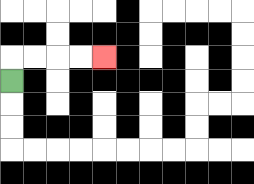{'start': '[0, 3]', 'end': '[4, 2]', 'path_directions': 'U,R,R,R,R', 'path_coordinates': '[[0, 3], [0, 2], [1, 2], [2, 2], [3, 2], [4, 2]]'}